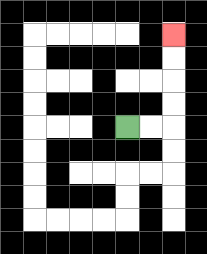{'start': '[5, 5]', 'end': '[7, 1]', 'path_directions': 'R,R,U,U,U,U', 'path_coordinates': '[[5, 5], [6, 5], [7, 5], [7, 4], [7, 3], [7, 2], [7, 1]]'}